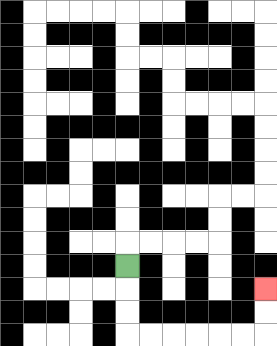{'start': '[5, 11]', 'end': '[11, 12]', 'path_directions': 'D,D,D,R,R,R,R,R,R,U,U', 'path_coordinates': '[[5, 11], [5, 12], [5, 13], [5, 14], [6, 14], [7, 14], [8, 14], [9, 14], [10, 14], [11, 14], [11, 13], [11, 12]]'}